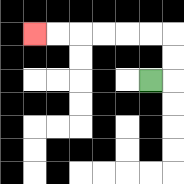{'start': '[6, 3]', 'end': '[1, 1]', 'path_directions': 'R,U,U,L,L,L,L,L,L', 'path_coordinates': '[[6, 3], [7, 3], [7, 2], [7, 1], [6, 1], [5, 1], [4, 1], [3, 1], [2, 1], [1, 1]]'}